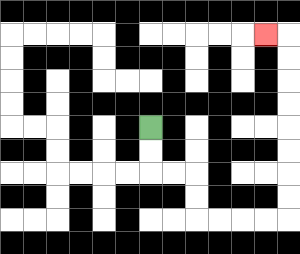{'start': '[6, 5]', 'end': '[11, 1]', 'path_directions': 'D,D,R,R,D,D,R,R,R,R,U,U,U,U,U,U,U,U,L', 'path_coordinates': '[[6, 5], [6, 6], [6, 7], [7, 7], [8, 7], [8, 8], [8, 9], [9, 9], [10, 9], [11, 9], [12, 9], [12, 8], [12, 7], [12, 6], [12, 5], [12, 4], [12, 3], [12, 2], [12, 1], [11, 1]]'}